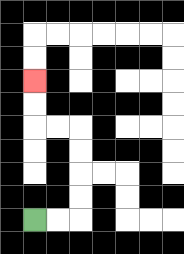{'start': '[1, 9]', 'end': '[1, 3]', 'path_directions': 'R,R,U,U,U,U,L,L,U,U', 'path_coordinates': '[[1, 9], [2, 9], [3, 9], [3, 8], [3, 7], [3, 6], [3, 5], [2, 5], [1, 5], [1, 4], [1, 3]]'}